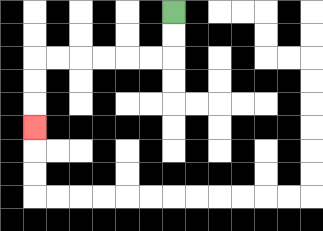{'start': '[7, 0]', 'end': '[1, 5]', 'path_directions': 'D,D,L,L,L,L,L,L,D,D,D', 'path_coordinates': '[[7, 0], [7, 1], [7, 2], [6, 2], [5, 2], [4, 2], [3, 2], [2, 2], [1, 2], [1, 3], [1, 4], [1, 5]]'}